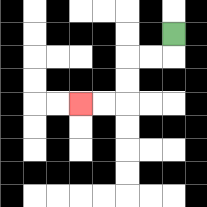{'start': '[7, 1]', 'end': '[3, 4]', 'path_directions': 'D,L,L,D,D,L,L', 'path_coordinates': '[[7, 1], [7, 2], [6, 2], [5, 2], [5, 3], [5, 4], [4, 4], [3, 4]]'}